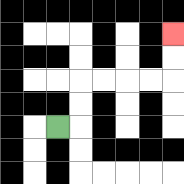{'start': '[2, 5]', 'end': '[7, 1]', 'path_directions': 'R,U,U,R,R,R,R,U,U', 'path_coordinates': '[[2, 5], [3, 5], [3, 4], [3, 3], [4, 3], [5, 3], [6, 3], [7, 3], [7, 2], [7, 1]]'}